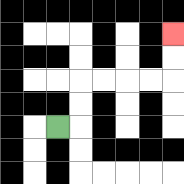{'start': '[2, 5]', 'end': '[7, 1]', 'path_directions': 'R,U,U,R,R,R,R,U,U', 'path_coordinates': '[[2, 5], [3, 5], [3, 4], [3, 3], [4, 3], [5, 3], [6, 3], [7, 3], [7, 2], [7, 1]]'}